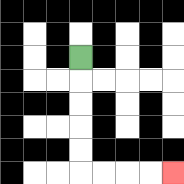{'start': '[3, 2]', 'end': '[7, 7]', 'path_directions': 'D,D,D,D,D,R,R,R,R', 'path_coordinates': '[[3, 2], [3, 3], [3, 4], [3, 5], [3, 6], [3, 7], [4, 7], [5, 7], [6, 7], [7, 7]]'}